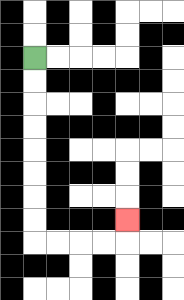{'start': '[1, 2]', 'end': '[5, 9]', 'path_directions': 'D,D,D,D,D,D,D,D,R,R,R,R,U', 'path_coordinates': '[[1, 2], [1, 3], [1, 4], [1, 5], [1, 6], [1, 7], [1, 8], [1, 9], [1, 10], [2, 10], [3, 10], [4, 10], [5, 10], [5, 9]]'}